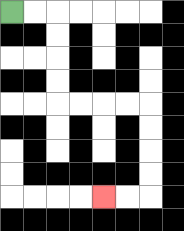{'start': '[0, 0]', 'end': '[4, 8]', 'path_directions': 'R,R,D,D,D,D,R,R,R,R,D,D,D,D,L,L', 'path_coordinates': '[[0, 0], [1, 0], [2, 0], [2, 1], [2, 2], [2, 3], [2, 4], [3, 4], [4, 4], [5, 4], [6, 4], [6, 5], [6, 6], [6, 7], [6, 8], [5, 8], [4, 8]]'}